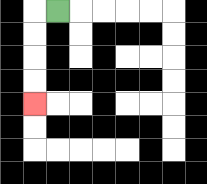{'start': '[2, 0]', 'end': '[1, 4]', 'path_directions': 'L,D,D,D,D', 'path_coordinates': '[[2, 0], [1, 0], [1, 1], [1, 2], [1, 3], [1, 4]]'}